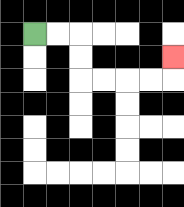{'start': '[1, 1]', 'end': '[7, 2]', 'path_directions': 'R,R,D,D,R,R,R,R,U', 'path_coordinates': '[[1, 1], [2, 1], [3, 1], [3, 2], [3, 3], [4, 3], [5, 3], [6, 3], [7, 3], [7, 2]]'}